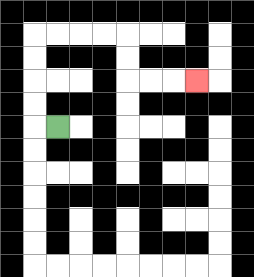{'start': '[2, 5]', 'end': '[8, 3]', 'path_directions': 'L,U,U,U,U,R,R,R,R,D,D,R,R,R', 'path_coordinates': '[[2, 5], [1, 5], [1, 4], [1, 3], [1, 2], [1, 1], [2, 1], [3, 1], [4, 1], [5, 1], [5, 2], [5, 3], [6, 3], [7, 3], [8, 3]]'}